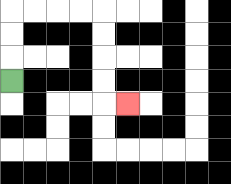{'start': '[0, 3]', 'end': '[5, 4]', 'path_directions': 'U,U,U,R,R,R,R,D,D,D,D,R', 'path_coordinates': '[[0, 3], [0, 2], [0, 1], [0, 0], [1, 0], [2, 0], [3, 0], [4, 0], [4, 1], [4, 2], [4, 3], [4, 4], [5, 4]]'}